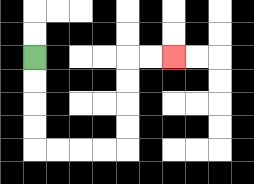{'start': '[1, 2]', 'end': '[7, 2]', 'path_directions': 'D,D,D,D,R,R,R,R,U,U,U,U,R,R', 'path_coordinates': '[[1, 2], [1, 3], [1, 4], [1, 5], [1, 6], [2, 6], [3, 6], [4, 6], [5, 6], [5, 5], [5, 4], [5, 3], [5, 2], [6, 2], [7, 2]]'}